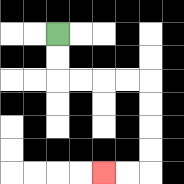{'start': '[2, 1]', 'end': '[4, 7]', 'path_directions': 'D,D,R,R,R,R,D,D,D,D,L,L', 'path_coordinates': '[[2, 1], [2, 2], [2, 3], [3, 3], [4, 3], [5, 3], [6, 3], [6, 4], [6, 5], [6, 6], [6, 7], [5, 7], [4, 7]]'}